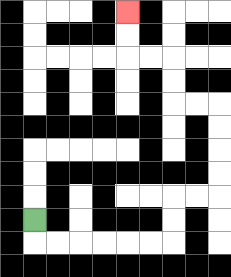{'start': '[1, 9]', 'end': '[5, 0]', 'path_directions': 'D,R,R,R,R,R,R,U,U,R,R,U,U,U,U,L,L,U,U,L,L,U,U', 'path_coordinates': '[[1, 9], [1, 10], [2, 10], [3, 10], [4, 10], [5, 10], [6, 10], [7, 10], [7, 9], [7, 8], [8, 8], [9, 8], [9, 7], [9, 6], [9, 5], [9, 4], [8, 4], [7, 4], [7, 3], [7, 2], [6, 2], [5, 2], [5, 1], [5, 0]]'}